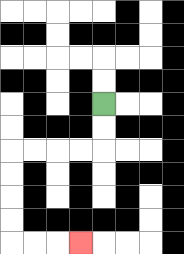{'start': '[4, 4]', 'end': '[3, 10]', 'path_directions': 'D,D,L,L,L,L,D,D,D,D,R,R,R', 'path_coordinates': '[[4, 4], [4, 5], [4, 6], [3, 6], [2, 6], [1, 6], [0, 6], [0, 7], [0, 8], [0, 9], [0, 10], [1, 10], [2, 10], [3, 10]]'}